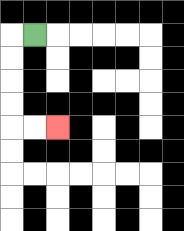{'start': '[1, 1]', 'end': '[2, 5]', 'path_directions': 'L,D,D,D,D,R,R', 'path_coordinates': '[[1, 1], [0, 1], [0, 2], [0, 3], [0, 4], [0, 5], [1, 5], [2, 5]]'}